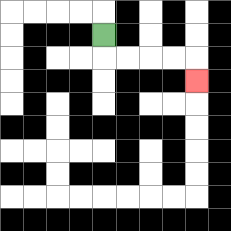{'start': '[4, 1]', 'end': '[8, 3]', 'path_directions': 'D,R,R,R,R,D', 'path_coordinates': '[[4, 1], [4, 2], [5, 2], [6, 2], [7, 2], [8, 2], [8, 3]]'}